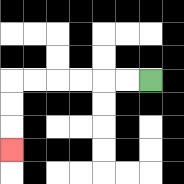{'start': '[6, 3]', 'end': '[0, 6]', 'path_directions': 'L,L,L,L,L,L,D,D,D', 'path_coordinates': '[[6, 3], [5, 3], [4, 3], [3, 3], [2, 3], [1, 3], [0, 3], [0, 4], [0, 5], [0, 6]]'}